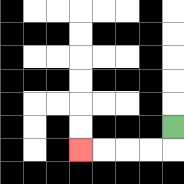{'start': '[7, 5]', 'end': '[3, 6]', 'path_directions': 'D,L,L,L,L', 'path_coordinates': '[[7, 5], [7, 6], [6, 6], [5, 6], [4, 6], [3, 6]]'}